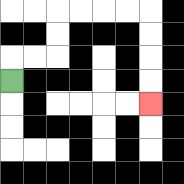{'start': '[0, 3]', 'end': '[6, 4]', 'path_directions': 'U,R,R,U,U,R,R,R,R,D,D,D,D', 'path_coordinates': '[[0, 3], [0, 2], [1, 2], [2, 2], [2, 1], [2, 0], [3, 0], [4, 0], [5, 0], [6, 0], [6, 1], [6, 2], [6, 3], [6, 4]]'}